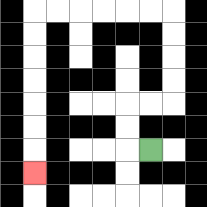{'start': '[6, 6]', 'end': '[1, 7]', 'path_directions': 'L,U,U,R,R,U,U,U,U,L,L,L,L,L,L,D,D,D,D,D,D,D', 'path_coordinates': '[[6, 6], [5, 6], [5, 5], [5, 4], [6, 4], [7, 4], [7, 3], [7, 2], [7, 1], [7, 0], [6, 0], [5, 0], [4, 0], [3, 0], [2, 0], [1, 0], [1, 1], [1, 2], [1, 3], [1, 4], [1, 5], [1, 6], [1, 7]]'}